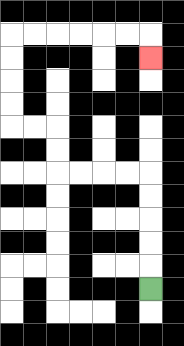{'start': '[6, 12]', 'end': '[6, 2]', 'path_directions': 'U,U,U,U,U,L,L,L,L,U,U,L,L,U,U,U,U,R,R,R,R,R,R,D', 'path_coordinates': '[[6, 12], [6, 11], [6, 10], [6, 9], [6, 8], [6, 7], [5, 7], [4, 7], [3, 7], [2, 7], [2, 6], [2, 5], [1, 5], [0, 5], [0, 4], [0, 3], [0, 2], [0, 1], [1, 1], [2, 1], [3, 1], [4, 1], [5, 1], [6, 1], [6, 2]]'}